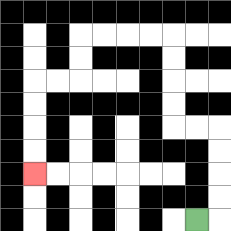{'start': '[8, 9]', 'end': '[1, 7]', 'path_directions': 'R,U,U,U,U,L,L,U,U,U,U,L,L,L,L,D,D,L,L,D,D,D,D', 'path_coordinates': '[[8, 9], [9, 9], [9, 8], [9, 7], [9, 6], [9, 5], [8, 5], [7, 5], [7, 4], [7, 3], [7, 2], [7, 1], [6, 1], [5, 1], [4, 1], [3, 1], [3, 2], [3, 3], [2, 3], [1, 3], [1, 4], [1, 5], [1, 6], [1, 7]]'}